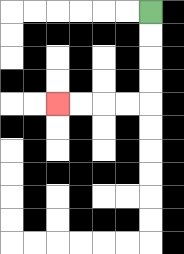{'start': '[6, 0]', 'end': '[2, 4]', 'path_directions': 'D,D,D,D,L,L,L,L', 'path_coordinates': '[[6, 0], [6, 1], [6, 2], [6, 3], [6, 4], [5, 4], [4, 4], [3, 4], [2, 4]]'}